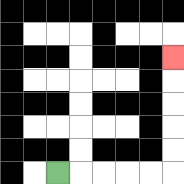{'start': '[2, 7]', 'end': '[7, 2]', 'path_directions': 'R,R,R,R,R,U,U,U,U,U', 'path_coordinates': '[[2, 7], [3, 7], [4, 7], [5, 7], [6, 7], [7, 7], [7, 6], [7, 5], [7, 4], [7, 3], [7, 2]]'}